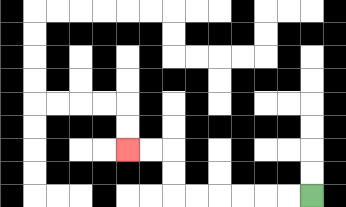{'start': '[13, 8]', 'end': '[5, 6]', 'path_directions': 'L,L,L,L,L,L,U,U,L,L', 'path_coordinates': '[[13, 8], [12, 8], [11, 8], [10, 8], [9, 8], [8, 8], [7, 8], [7, 7], [7, 6], [6, 6], [5, 6]]'}